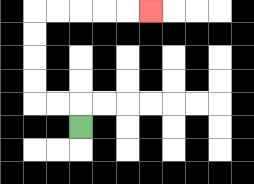{'start': '[3, 5]', 'end': '[6, 0]', 'path_directions': 'U,L,L,U,U,U,U,R,R,R,R,R', 'path_coordinates': '[[3, 5], [3, 4], [2, 4], [1, 4], [1, 3], [1, 2], [1, 1], [1, 0], [2, 0], [3, 0], [4, 0], [5, 0], [6, 0]]'}